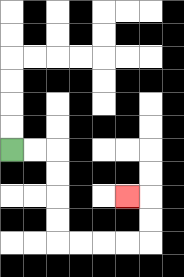{'start': '[0, 6]', 'end': '[5, 8]', 'path_directions': 'R,R,D,D,D,D,R,R,R,R,U,U,L', 'path_coordinates': '[[0, 6], [1, 6], [2, 6], [2, 7], [2, 8], [2, 9], [2, 10], [3, 10], [4, 10], [5, 10], [6, 10], [6, 9], [6, 8], [5, 8]]'}